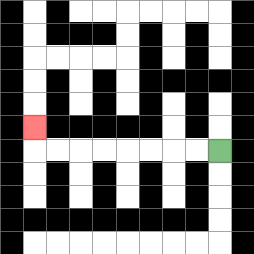{'start': '[9, 6]', 'end': '[1, 5]', 'path_directions': 'L,L,L,L,L,L,L,L,U', 'path_coordinates': '[[9, 6], [8, 6], [7, 6], [6, 6], [5, 6], [4, 6], [3, 6], [2, 6], [1, 6], [1, 5]]'}